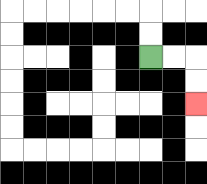{'start': '[6, 2]', 'end': '[8, 4]', 'path_directions': 'R,R,D,D', 'path_coordinates': '[[6, 2], [7, 2], [8, 2], [8, 3], [8, 4]]'}